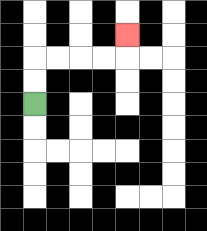{'start': '[1, 4]', 'end': '[5, 1]', 'path_directions': 'U,U,R,R,R,R,U', 'path_coordinates': '[[1, 4], [1, 3], [1, 2], [2, 2], [3, 2], [4, 2], [5, 2], [5, 1]]'}